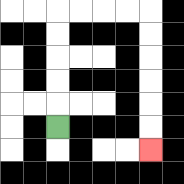{'start': '[2, 5]', 'end': '[6, 6]', 'path_directions': 'U,U,U,U,U,R,R,R,R,D,D,D,D,D,D', 'path_coordinates': '[[2, 5], [2, 4], [2, 3], [2, 2], [2, 1], [2, 0], [3, 0], [4, 0], [5, 0], [6, 0], [6, 1], [6, 2], [6, 3], [6, 4], [6, 5], [6, 6]]'}